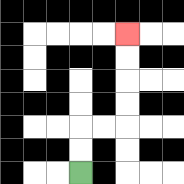{'start': '[3, 7]', 'end': '[5, 1]', 'path_directions': 'U,U,R,R,U,U,U,U', 'path_coordinates': '[[3, 7], [3, 6], [3, 5], [4, 5], [5, 5], [5, 4], [5, 3], [5, 2], [5, 1]]'}